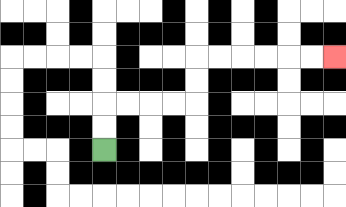{'start': '[4, 6]', 'end': '[14, 2]', 'path_directions': 'U,U,R,R,R,R,U,U,R,R,R,R,R,R', 'path_coordinates': '[[4, 6], [4, 5], [4, 4], [5, 4], [6, 4], [7, 4], [8, 4], [8, 3], [8, 2], [9, 2], [10, 2], [11, 2], [12, 2], [13, 2], [14, 2]]'}